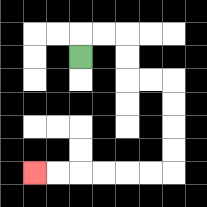{'start': '[3, 2]', 'end': '[1, 7]', 'path_directions': 'U,R,R,D,D,R,R,D,D,D,D,L,L,L,L,L,L', 'path_coordinates': '[[3, 2], [3, 1], [4, 1], [5, 1], [5, 2], [5, 3], [6, 3], [7, 3], [7, 4], [7, 5], [7, 6], [7, 7], [6, 7], [5, 7], [4, 7], [3, 7], [2, 7], [1, 7]]'}